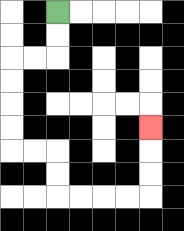{'start': '[2, 0]', 'end': '[6, 5]', 'path_directions': 'D,D,L,L,D,D,D,D,R,R,D,D,R,R,R,R,U,U,U', 'path_coordinates': '[[2, 0], [2, 1], [2, 2], [1, 2], [0, 2], [0, 3], [0, 4], [0, 5], [0, 6], [1, 6], [2, 6], [2, 7], [2, 8], [3, 8], [4, 8], [5, 8], [6, 8], [6, 7], [6, 6], [6, 5]]'}